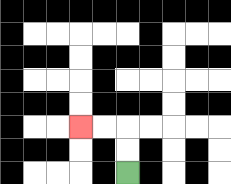{'start': '[5, 7]', 'end': '[3, 5]', 'path_directions': 'U,U,L,L', 'path_coordinates': '[[5, 7], [5, 6], [5, 5], [4, 5], [3, 5]]'}